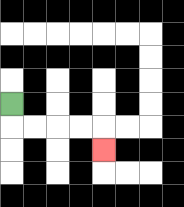{'start': '[0, 4]', 'end': '[4, 6]', 'path_directions': 'D,R,R,R,R,D', 'path_coordinates': '[[0, 4], [0, 5], [1, 5], [2, 5], [3, 5], [4, 5], [4, 6]]'}